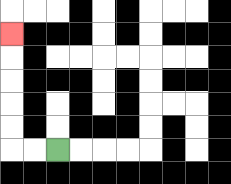{'start': '[2, 6]', 'end': '[0, 1]', 'path_directions': 'L,L,U,U,U,U,U', 'path_coordinates': '[[2, 6], [1, 6], [0, 6], [0, 5], [0, 4], [0, 3], [0, 2], [0, 1]]'}